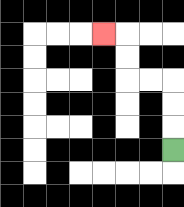{'start': '[7, 6]', 'end': '[4, 1]', 'path_directions': 'U,U,U,L,L,U,U,L', 'path_coordinates': '[[7, 6], [7, 5], [7, 4], [7, 3], [6, 3], [5, 3], [5, 2], [5, 1], [4, 1]]'}